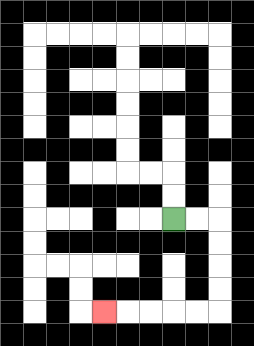{'start': '[7, 9]', 'end': '[4, 13]', 'path_directions': 'R,R,D,D,D,D,L,L,L,L,L', 'path_coordinates': '[[7, 9], [8, 9], [9, 9], [9, 10], [9, 11], [9, 12], [9, 13], [8, 13], [7, 13], [6, 13], [5, 13], [4, 13]]'}